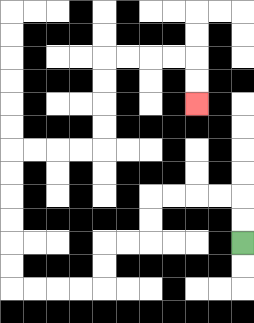{'start': '[10, 10]', 'end': '[8, 4]', 'path_directions': 'U,U,L,L,L,L,D,D,L,L,D,D,L,L,L,L,U,U,U,U,U,U,R,R,R,R,U,U,U,U,R,R,R,R,D,D', 'path_coordinates': '[[10, 10], [10, 9], [10, 8], [9, 8], [8, 8], [7, 8], [6, 8], [6, 9], [6, 10], [5, 10], [4, 10], [4, 11], [4, 12], [3, 12], [2, 12], [1, 12], [0, 12], [0, 11], [0, 10], [0, 9], [0, 8], [0, 7], [0, 6], [1, 6], [2, 6], [3, 6], [4, 6], [4, 5], [4, 4], [4, 3], [4, 2], [5, 2], [6, 2], [7, 2], [8, 2], [8, 3], [8, 4]]'}